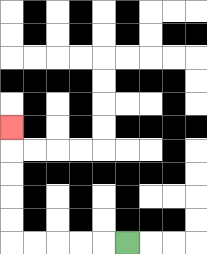{'start': '[5, 10]', 'end': '[0, 5]', 'path_directions': 'L,L,L,L,L,U,U,U,U,U', 'path_coordinates': '[[5, 10], [4, 10], [3, 10], [2, 10], [1, 10], [0, 10], [0, 9], [0, 8], [0, 7], [0, 6], [0, 5]]'}